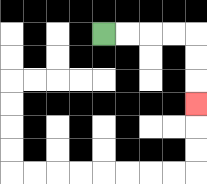{'start': '[4, 1]', 'end': '[8, 4]', 'path_directions': 'R,R,R,R,D,D,D', 'path_coordinates': '[[4, 1], [5, 1], [6, 1], [7, 1], [8, 1], [8, 2], [8, 3], [8, 4]]'}